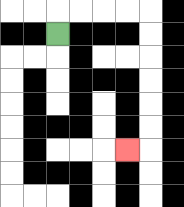{'start': '[2, 1]', 'end': '[5, 6]', 'path_directions': 'U,R,R,R,R,D,D,D,D,D,D,L', 'path_coordinates': '[[2, 1], [2, 0], [3, 0], [4, 0], [5, 0], [6, 0], [6, 1], [6, 2], [6, 3], [6, 4], [6, 5], [6, 6], [5, 6]]'}